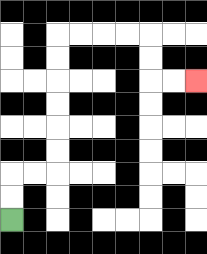{'start': '[0, 9]', 'end': '[8, 3]', 'path_directions': 'U,U,R,R,U,U,U,U,U,U,R,R,R,R,D,D,R,R', 'path_coordinates': '[[0, 9], [0, 8], [0, 7], [1, 7], [2, 7], [2, 6], [2, 5], [2, 4], [2, 3], [2, 2], [2, 1], [3, 1], [4, 1], [5, 1], [6, 1], [6, 2], [6, 3], [7, 3], [8, 3]]'}